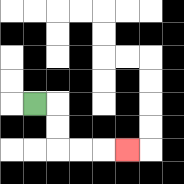{'start': '[1, 4]', 'end': '[5, 6]', 'path_directions': 'R,D,D,R,R,R', 'path_coordinates': '[[1, 4], [2, 4], [2, 5], [2, 6], [3, 6], [4, 6], [5, 6]]'}